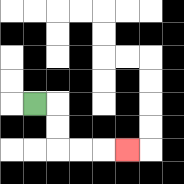{'start': '[1, 4]', 'end': '[5, 6]', 'path_directions': 'R,D,D,R,R,R', 'path_coordinates': '[[1, 4], [2, 4], [2, 5], [2, 6], [3, 6], [4, 6], [5, 6]]'}